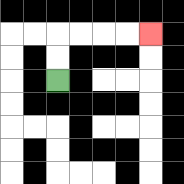{'start': '[2, 3]', 'end': '[6, 1]', 'path_directions': 'U,U,R,R,R,R', 'path_coordinates': '[[2, 3], [2, 2], [2, 1], [3, 1], [4, 1], [5, 1], [6, 1]]'}